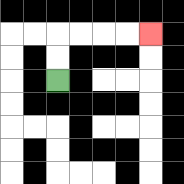{'start': '[2, 3]', 'end': '[6, 1]', 'path_directions': 'U,U,R,R,R,R', 'path_coordinates': '[[2, 3], [2, 2], [2, 1], [3, 1], [4, 1], [5, 1], [6, 1]]'}